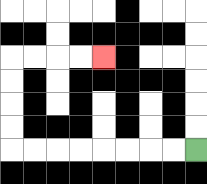{'start': '[8, 6]', 'end': '[4, 2]', 'path_directions': 'L,L,L,L,L,L,L,L,U,U,U,U,R,R,R,R', 'path_coordinates': '[[8, 6], [7, 6], [6, 6], [5, 6], [4, 6], [3, 6], [2, 6], [1, 6], [0, 6], [0, 5], [0, 4], [0, 3], [0, 2], [1, 2], [2, 2], [3, 2], [4, 2]]'}